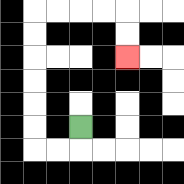{'start': '[3, 5]', 'end': '[5, 2]', 'path_directions': 'D,L,L,U,U,U,U,U,U,R,R,R,R,D,D', 'path_coordinates': '[[3, 5], [3, 6], [2, 6], [1, 6], [1, 5], [1, 4], [1, 3], [1, 2], [1, 1], [1, 0], [2, 0], [3, 0], [4, 0], [5, 0], [5, 1], [5, 2]]'}